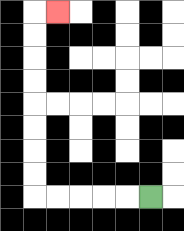{'start': '[6, 8]', 'end': '[2, 0]', 'path_directions': 'L,L,L,L,L,U,U,U,U,U,U,U,U,R', 'path_coordinates': '[[6, 8], [5, 8], [4, 8], [3, 8], [2, 8], [1, 8], [1, 7], [1, 6], [1, 5], [1, 4], [1, 3], [1, 2], [1, 1], [1, 0], [2, 0]]'}